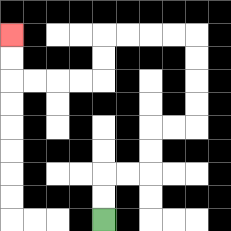{'start': '[4, 9]', 'end': '[0, 1]', 'path_directions': 'U,U,R,R,U,U,R,R,U,U,U,U,L,L,L,L,D,D,L,L,L,L,U,U', 'path_coordinates': '[[4, 9], [4, 8], [4, 7], [5, 7], [6, 7], [6, 6], [6, 5], [7, 5], [8, 5], [8, 4], [8, 3], [8, 2], [8, 1], [7, 1], [6, 1], [5, 1], [4, 1], [4, 2], [4, 3], [3, 3], [2, 3], [1, 3], [0, 3], [0, 2], [0, 1]]'}